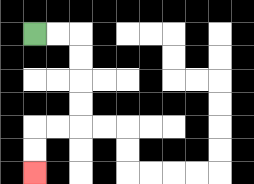{'start': '[1, 1]', 'end': '[1, 7]', 'path_directions': 'R,R,D,D,D,D,L,L,D,D', 'path_coordinates': '[[1, 1], [2, 1], [3, 1], [3, 2], [3, 3], [3, 4], [3, 5], [2, 5], [1, 5], [1, 6], [1, 7]]'}